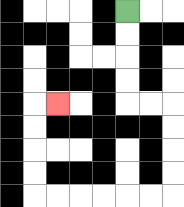{'start': '[5, 0]', 'end': '[2, 4]', 'path_directions': 'D,D,D,D,R,R,D,D,D,D,L,L,L,L,L,L,U,U,U,U,R', 'path_coordinates': '[[5, 0], [5, 1], [5, 2], [5, 3], [5, 4], [6, 4], [7, 4], [7, 5], [7, 6], [7, 7], [7, 8], [6, 8], [5, 8], [4, 8], [3, 8], [2, 8], [1, 8], [1, 7], [1, 6], [1, 5], [1, 4], [2, 4]]'}